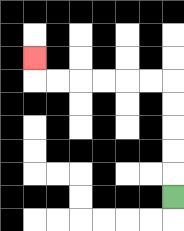{'start': '[7, 8]', 'end': '[1, 2]', 'path_directions': 'U,U,U,U,U,L,L,L,L,L,L,U', 'path_coordinates': '[[7, 8], [7, 7], [7, 6], [7, 5], [7, 4], [7, 3], [6, 3], [5, 3], [4, 3], [3, 3], [2, 3], [1, 3], [1, 2]]'}